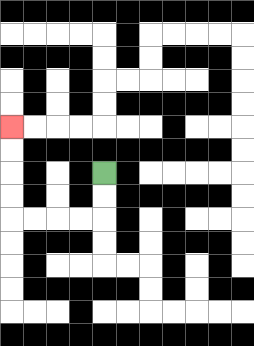{'start': '[4, 7]', 'end': '[0, 5]', 'path_directions': 'D,D,L,L,L,L,U,U,U,U', 'path_coordinates': '[[4, 7], [4, 8], [4, 9], [3, 9], [2, 9], [1, 9], [0, 9], [0, 8], [0, 7], [0, 6], [0, 5]]'}